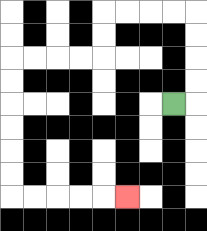{'start': '[7, 4]', 'end': '[5, 8]', 'path_directions': 'R,U,U,U,U,L,L,L,L,D,D,L,L,L,L,D,D,D,D,D,D,R,R,R,R,R', 'path_coordinates': '[[7, 4], [8, 4], [8, 3], [8, 2], [8, 1], [8, 0], [7, 0], [6, 0], [5, 0], [4, 0], [4, 1], [4, 2], [3, 2], [2, 2], [1, 2], [0, 2], [0, 3], [0, 4], [0, 5], [0, 6], [0, 7], [0, 8], [1, 8], [2, 8], [3, 8], [4, 8], [5, 8]]'}